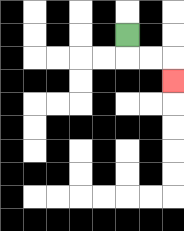{'start': '[5, 1]', 'end': '[7, 3]', 'path_directions': 'D,R,R,D', 'path_coordinates': '[[5, 1], [5, 2], [6, 2], [7, 2], [7, 3]]'}